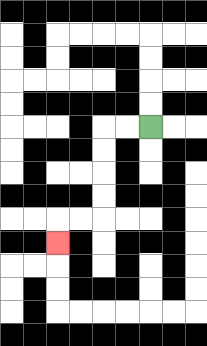{'start': '[6, 5]', 'end': '[2, 10]', 'path_directions': 'L,L,D,D,D,D,L,L,D', 'path_coordinates': '[[6, 5], [5, 5], [4, 5], [4, 6], [4, 7], [4, 8], [4, 9], [3, 9], [2, 9], [2, 10]]'}